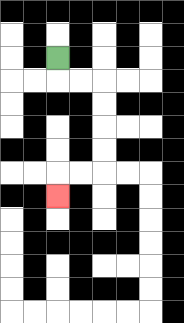{'start': '[2, 2]', 'end': '[2, 8]', 'path_directions': 'D,R,R,D,D,D,D,L,L,D', 'path_coordinates': '[[2, 2], [2, 3], [3, 3], [4, 3], [4, 4], [4, 5], [4, 6], [4, 7], [3, 7], [2, 7], [2, 8]]'}